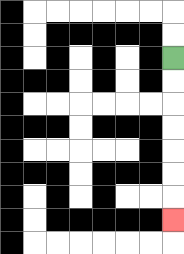{'start': '[7, 2]', 'end': '[7, 9]', 'path_directions': 'D,D,D,D,D,D,D', 'path_coordinates': '[[7, 2], [7, 3], [7, 4], [7, 5], [7, 6], [7, 7], [7, 8], [7, 9]]'}